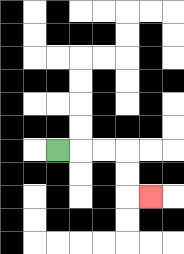{'start': '[2, 6]', 'end': '[6, 8]', 'path_directions': 'R,R,R,D,D,R', 'path_coordinates': '[[2, 6], [3, 6], [4, 6], [5, 6], [5, 7], [5, 8], [6, 8]]'}